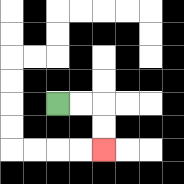{'start': '[2, 4]', 'end': '[4, 6]', 'path_directions': 'R,R,D,D', 'path_coordinates': '[[2, 4], [3, 4], [4, 4], [4, 5], [4, 6]]'}